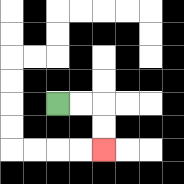{'start': '[2, 4]', 'end': '[4, 6]', 'path_directions': 'R,R,D,D', 'path_coordinates': '[[2, 4], [3, 4], [4, 4], [4, 5], [4, 6]]'}